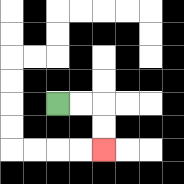{'start': '[2, 4]', 'end': '[4, 6]', 'path_directions': 'R,R,D,D', 'path_coordinates': '[[2, 4], [3, 4], [4, 4], [4, 5], [4, 6]]'}